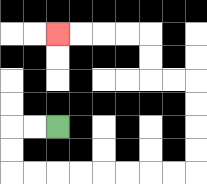{'start': '[2, 5]', 'end': '[2, 1]', 'path_directions': 'L,L,D,D,R,R,R,R,R,R,R,R,U,U,U,U,L,L,U,U,L,L,L,L', 'path_coordinates': '[[2, 5], [1, 5], [0, 5], [0, 6], [0, 7], [1, 7], [2, 7], [3, 7], [4, 7], [5, 7], [6, 7], [7, 7], [8, 7], [8, 6], [8, 5], [8, 4], [8, 3], [7, 3], [6, 3], [6, 2], [6, 1], [5, 1], [4, 1], [3, 1], [2, 1]]'}